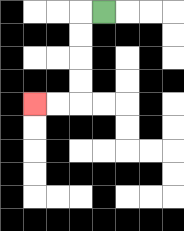{'start': '[4, 0]', 'end': '[1, 4]', 'path_directions': 'L,D,D,D,D,L,L', 'path_coordinates': '[[4, 0], [3, 0], [3, 1], [3, 2], [3, 3], [3, 4], [2, 4], [1, 4]]'}